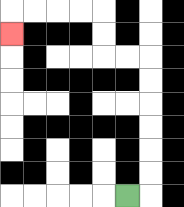{'start': '[5, 8]', 'end': '[0, 1]', 'path_directions': 'R,U,U,U,U,U,U,L,L,U,U,L,L,L,L,D', 'path_coordinates': '[[5, 8], [6, 8], [6, 7], [6, 6], [6, 5], [6, 4], [6, 3], [6, 2], [5, 2], [4, 2], [4, 1], [4, 0], [3, 0], [2, 0], [1, 0], [0, 0], [0, 1]]'}